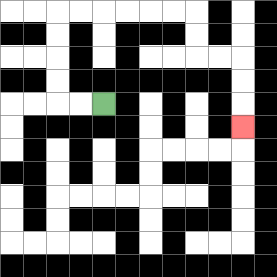{'start': '[4, 4]', 'end': '[10, 5]', 'path_directions': 'L,L,U,U,U,U,R,R,R,R,R,R,D,D,R,R,D,D,D', 'path_coordinates': '[[4, 4], [3, 4], [2, 4], [2, 3], [2, 2], [2, 1], [2, 0], [3, 0], [4, 0], [5, 0], [6, 0], [7, 0], [8, 0], [8, 1], [8, 2], [9, 2], [10, 2], [10, 3], [10, 4], [10, 5]]'}